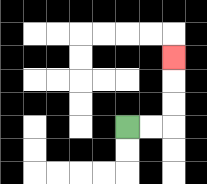{'start': '[5, 5]', 'end': '[7, 2]', 'path_directions': 'R,R,U,U,U', 'path_coordinates': '[[5, 5], [6, 5], [7, 5], [7, 4], [7, 3], [7, 2]]'}